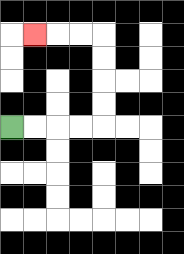{'start': '[0, 5]', 'end': '[1, 1]', 'path_directions': 'R,R,R,R,U,U,U,U,L,L,L', 'path_coordinates': '[[0, 5], [1, 5], [2, 5], [3, 5], [4, 5], [4, 4], [4, 3], [4, 2], [4, 1], [3, 1], [2, 1], [1, 1]]'}